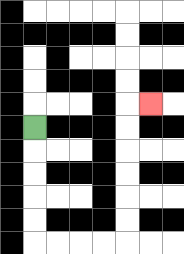{'start': '[1, 5]', 'end': '[6, 4]', 'path_directions': 'D,D,D,D,D,R,R,R,R,U,U,U,U,U,U,R', 'path_coordinates': '[[1, 5], [1, 6], [1, 7], [1, 8], [1, 9], [1, 10], [2, 10], [3, 10], [4, 10], [5, 10], [5, 9], [5, 8], [5, 7], [5, 6], [5, 5], [5, 4], [6, 4]]'}